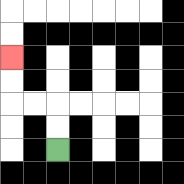{'start': '[2, 6]', 'end': '[0, 2]', 'path_directions': 'U,U,L,L,U,U', 'path_coordinates': '[[2, 6], [2, 5], [2, 4], [1, 4], [0, 4], [0, 3], [0, 2]]'}